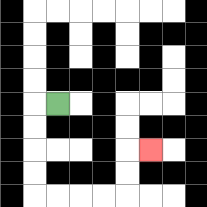{'start': '[2, 4]', 'end': '[6, 6]', 'path_directions': 'L,D,D,D,D,R,R,R,R,U,U,R', 'path_coordinates': '[[2, 4], [1, 4], [1, 5], [1, 6], [1, 7], [1, 8], [2, 8], [3, 8], [4, 8], [5, 8], [5, 7], [5, 6], [6, 6]]'}